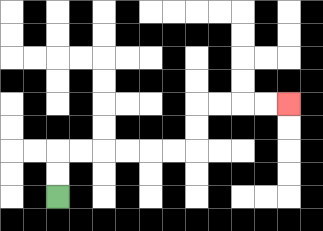{'start': '[2, 8]', 'end': '[12, 4]', 'path_directions': 'U,U,R,R,R,R,R,R,U,U,R,R,R,R', 'path_coordinates': '[[2, 8], [2, 7], [2, 6], [3, 6], [4, 6], [5, 6], [6, 6], [7, 6], [8, 6], [8, 5], [8, 4], [9, 4], [10, 4], [11, 4], [12, 4]]'}